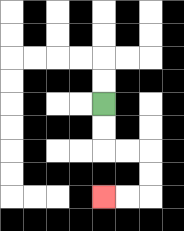{'start': '[4, 4]', 'end': '[4, 8]', 'path_directions': 'D,D,R,R,D,D,L,L', 'path_coordinates': '[[4, 4], [4, 5], [4, 6], [5, 6], [6, 6], [6, 7], [6, 8], [5, 8], [4, 8]]'}